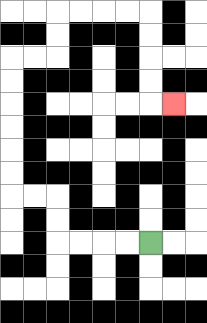{'start': '[6, 10]', 'end': '[7, 4]', 'path_directions': 'L,L,L,L,U,U,L,L,U,U,U,U,U,U,R,R,U,U,R,R,R,R,D,D,D,D,R', 'path_coordinates': '[[6, 10], [5, 10], [4, 10], [3, 10], [2, 10], [2, 9], [2, 8], [1, 8], [0, 8], [0, 7], [0, 6], [0, 5], [0, 4], [0, 3], [0, 2], [1, 2], [2, 2], [2, 1], [2, 0], [3, 0], [4, 0], [5, 0], [6, 0], [6, 1], [6, 2], [6, 3], [6, 4], [7, 4]]'}